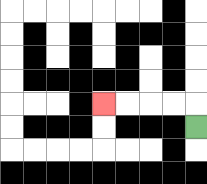{'start': '[8, 5]', 'end': '[4, 4]', 'path_directions': 'U,L,L,L,L', 'path_coordinates': '[[8, 5], [8, 4], [7, 4], [6, 4], [5, 4], [4, 4]]'}